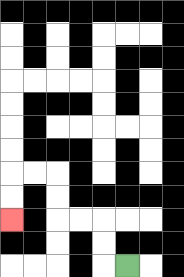{'start': '[5, 11]', 'end': '[0, 9]', 'path_directions': 'L,U,U,L,L,U,U,L,L,D,D', 'path_coordinates': '[[5, 11], [4, 11], [4, 10], [4, 9], [3, 9], [2, 9], [2, 8], [2, 7], [1, 7], [0, 7], [0, 8], [0, 9]]'}